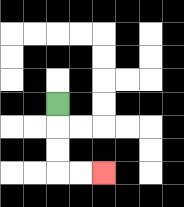{'start': '[2, 4]', 'end': '[4, 7]', 'path_directions': 'D,D,D,R,R', 'path_coordinates': '[[2, 4], [2, 5], [2, 6], [2, 7], [3, 7], [4, 7]]'}